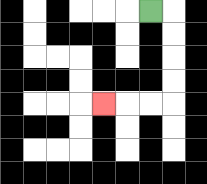{'start': '[6, 0]', 'end': '[4, 4]', 'path_directions': 'R,D,D,D,D,L,L,L', 'path_coordinates': '[[6, 0], [7, 0], [7, 1], [7, 2], [7, 3], [7, 4], [6, 4], [5, 4], [4, 4]]'}